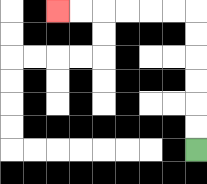{'start': '[8, 6]', 'end': '[2, 0]', 'path_directions': 'U,U,U,U,U,U,L,L,L,L,L,L', 'path_coordinates': '[[8, 6], [8, 5], [8, 4], [8, 3], [8, 2], [8, 1], [8, 0], [7, 0], [6, 0], [5, 0], [4, 0], [3, 0], [2, 0]]'}